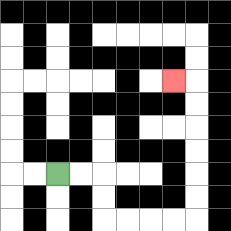{'start': '[2, 7]', 'end': '[7, 3]', 'path_directions': 'R,R,D,D,R,R,R,R,U,U,U,U,U,U,L', 'path_coordinates': '[[2, 7], [3, 7], [4, 7], [4, 8], [4, 9], [5, 9], [6, 9], [7, 9], [8, 9], [8, 8], [8, 7], [8, 6], [8, 5], [8, 4], [8, 3], [7, 3]]'}